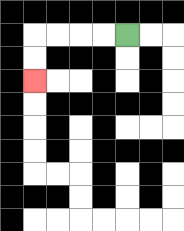{'start': '[5, 1]', 'end': '[1, 3]', 'path_directions': 'L,L,L,L,D,D', 'path_coordinates': '[[5, 1], [4, 1], [3, 1], [2, 1], [1, 1], [1, 2], [1, 3]]'}